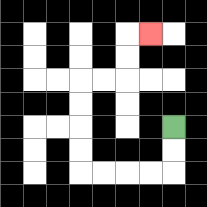{'start': '[7, 5]', 'end': '[6, 1]', 'path_directions': 'D,D,L,L,L,L,U,U,U,U,R,R,U,U,R', 'path_coordinates': '[[7, 5], [7, 6], [7, 7], [6, 7], [5, 7], [4, 7], [3, 7], [3, 6], [3, 5], [3, 4], [3, 3], [4, 3], [5, 3], [5, 2], [5, 1], [6, 1]]'}